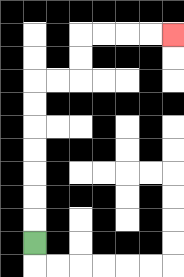{'start': '[1, 10]', 'end': '[7, 1]', 'path_directions': 'U,U,U,U,U,U,U,R,R,U,U,R,R,R,R', 'path_coordinates': '[[1, 10], [1, 9], [1, 8], [1, 7], [1, 6], [1, 5], [1, 4], [1, 3], [2, 3], [3, 3], [3, 2], [3, 1], [4, 1], [5, 1], [6, 1], [7, 1]]'}